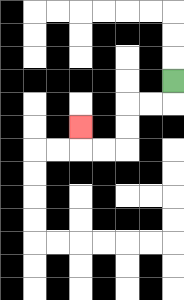{'start': '[7, 3]', 'end': '[3, 5]', 'path_directions': 'D,L,L,D,D,L,L,U', 'path_coordinates': '[[7, 3], [7, 4], [6, 4], [5, 4], [5, 5], [5, 6], [4, 6], [3, 6], [3, 5]]'}